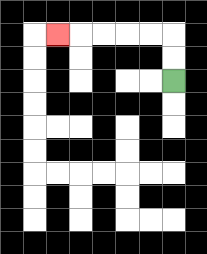{'start': '[7, 3]', 'end': '[2, 1]', 'path_directions': 'U,U,L,L,L,L,L', 'path_coordinates': '[[7, 3], [7, 2], [7, 1], [6, 1], [5, 1], [4, 1], [3, 1], [2, 1]]'}